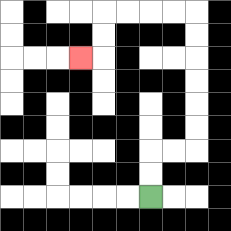{'start': '[6, 8]', 'end': '[3, 2]', 'path_directions': 'U,U,R,R,U,U,U,U,U,U,L,L,L,L,D,D,L', 'path_coordinates': '[[6, 8], [6, 7], [6, 6], [7, 6], [8, 6], [8, 5], [8, 4], [8, 3], [8, 2], [8, 1], [8, 0], [7, 0], [6, 0], [5, 0], [4, 0], [4, 1], [4, 2], [3, 2]]'}